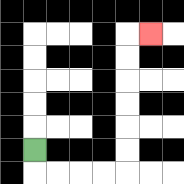{'start': '[1, 6]', 'end': '[6, 1]', 'path_directions': 'D,R,R,R,R,U,U,U,U,U,U,R', 'path_coordinates': '[[1, 6], [1, 7], [2, 7], [3, 7], [4, 7], [5, 7], [5, 6], [5, 5], [5, 4], [5, 3], [5, 2], [5, 1], [6, 1]]'}